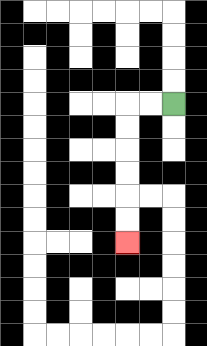{'start': '[7, 4]', 'end': '[5, 10]', 'path_directions': 'L,L,D,D,D,D,D,D', 'path_coordinates': '[[7, 4], [6, 4], [5, 4], [5, 5], [5, 6], [5, 7], [5, 8], [5, 9], [5, 10]]'}